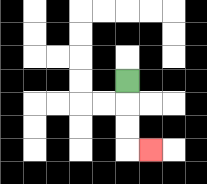{'start': '[5, 3]', 'end': '[6, 6]', 'path_directions': 'D,D,D,R', 'path_coordinates': '[[5, 3], [5, 4], [5, 5], [5, 6], [6, 6]]'}